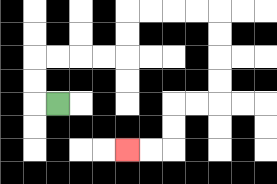{'start': '[2, 4]', 'end': '[5, 6]', 'path_directions': 'L,U,U,R,R,R,R,U,U,R,R,R,R,D,D,D,D,L,L,D,D,L,L', 'path_coordinates': '[[2, 4], [1, 4], [1, 3], [1, 2], [2, 2], [3, 2], [4, 2], [5, 2], [5, 1], [5, 0], [6, 0], [7, 0], [8, 0], [9, 0], [9, 1], [9, 2], [9, 3], [9, 4], [8, 4], [7, 4], [7, 5], [7, 6], [6, 6], [5, 6]]'}